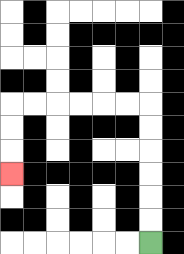{'start': '[6, 10]', 'end': '[0, 7]', 'path_directions': 'U,U,U,U,U,U,L,L,L,L,L,L,D,D,D', 'path_coordinates': '[[6, 10], [6, 9], [6, 8], [6, 7], [6, 6], [6, 5], [6, 4], [5, 4], [4, 4], [3, 4], [2, 4], [1, 4], [0, 4], [0, 5], [0, 6], [0, 7]]'}